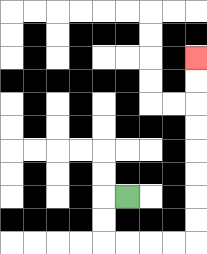{'start': '[5, 8]', 'end': '[8, 2]', 'path_directions': 'L,D,D,R,R,R,R,U,U,U,U,U,U,U,U', 'path_coordinates': '[[5, 8], [4, 8], [4, 9], [4, 10], [5, 10], [6, 10], [7, 10], [8, 10], [8, 9], [8, 8], [8, 7], [8, 6], [8, 5], [8, 4], [8, 3], [8, 2]]'}